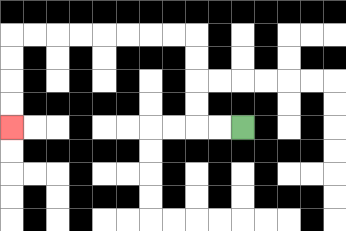{'start': '[10, 5]', 'end': '[0, 5]', 'path_directions': 'L,L,U,U,U,U,L,L,L,L,L,L,L,L,D,D,D,D', 'path_coordinates': '[[10, 5], [9, 5], [8, 5], [8, 4], [8, 3], [8, 2], [8, 1], [7, 1], [6, 1], [5, 1], [4, 1], [3, 1], [2, 1], [1, 1], [0, 1], [0, 2], [0, 3], [0, 4], [0, 5]]'}